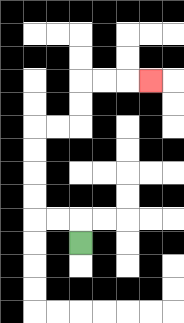{'start': '[3, 10]', 'end': '[6, 3]', 'path_directions': 'U,L,L,U,U,U,U,R,R,U,U,R,R,R', 'path_coordinates': '[[3, 10], [3, 9], [2, 9], [1, 9], [1, 8], [1, 7], [1, 6], [1, 5], [2, 5], [3, 5], [3, 4], [3, 3], [4, 3], [5, 3], [6, 3]]'}